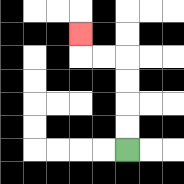{'start': '[5, 6]', 'end': '[3, 1]', 'path_directions': 'U,U,U,U,L,L,U', 'path_coordinates': '[[5, 6], [5, 5], [5, 4], [5, 3], [5, 2], [4, 2], [3, 2], [3, 1]]'}